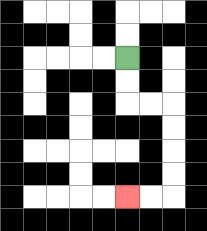{'start': '[5, 2]', 'end': '[5, 8]', 'path_directions': 'D,D,R,R,D,D,D,D,L,L', 'path_coordinates': '[[5, 2], [5, 3], [5, 4], [6, 4], [7, 4], [7, 5], [7, 6], [7, 7], [7, 8], [6, 8], [5, 8]]'}